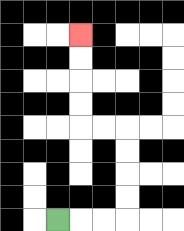{'start': '[2, 9]', 'end': '[3, 1]', 'path_directions': 'R,R,R,U,U,U,U,L,L,U,U,U,U', 'path_coordinates': '[[2, 9], [3, 9], [4, 9], [5, 9], [5, 8], [5, 7], [5, 6], [5, 5], [4, 5], [3, 5], [3, 4], [3, 3], [3, 2], [3, 1]]'}